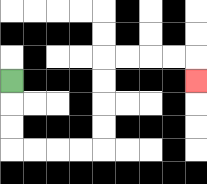{'start': '[0, 3]', 'end': '[8, 3]', 'path_directions': 'D,D,D,R,R,R,R,U,U,U,U,R,R,R,R,D', 'path_coordinates': '[[0, 3], [0, 4], [0, 5], [0, 6], [1, 6], [2, 6], [3, 6], [4, 6], [4, 5], [4, 4], [4, 3], [4, 2], [5, 2], [6, 2], [7, 2], [8, 2], [8, 3]]'}